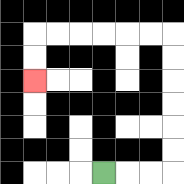{'start': '[4, 7]', 'end': '[1, 3]', 'path_directions': 'R,R,R,U,U,U,U,U,U,L,L,L,L,L,L,D,D', 'path_coordinates': '[[4, 7], [5, 7], [6, 7], [7, 7], [7, 6], [7, 5], [7, 4], [7, 3], [7, 2], [7, 1], [6, 1], [5, 1], [4, 1], [3, 1], [2, 1], [1, 1], [1, 2], [1, 3]]'}